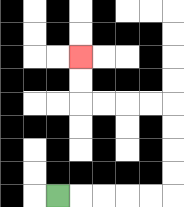{'start': '[2, 8]', 'end': '[3, 2]', 'path_directions': 'R,R,R,R,R,U,U,U,U,L,L,L,L,U,U', 'path_coordinates': '[[2, 8], [3, 8], [4, 8], [5, 8], [6, 8], [7, 8], [7, 7], [7, 6], [7, 5], [7, 4], [6, 4], [5, 4], [4, 4], [3, 4], [3, 3], [3, 2]]'}